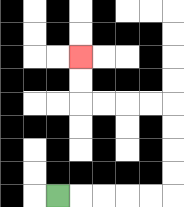{'start': '[2, 8]', 'end': '[3, 2]', 'path_directions': 'R,R,R,R,R,U,U,U,U,L,L,L,L,U,U', 'path_coordinates': '[[2, 8], [3, 8], [4, 8], [5, 8], [6, 8], [7, 8], [7, 7], [7, 6], [7, 5], [7, 4], [6, 4], [5, 4], [4, 4], [3, 4], [3, 3], [3, 2]]'}